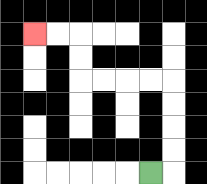{'start': '[6, 7]', 'end': '[1, 1]', 'path_directions': 'R,U,U,U,U,L,L,L,L,U,U,L,L', 'path_coordinates': '[[6, 7], [7, 7], [7, 6], [7, 5], [7, 4], [7, 3], [6, 3], [5, 3], [4, 3], [3, 3], [3, 2], [3, 1], [2, 1], [1, 1]]'}